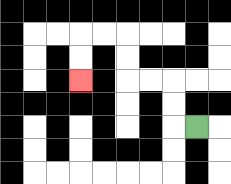{'start': '[8, 5]', 'end': '[3, 3]', 'path_directions': 'L,U,U,L,L,U,U,L,L,D,D', 'path_coordinates': '[[8, 5], [7, 5], [7, 4], [7, 3], [6, 3], [5, 3], [5, 2], [5, 1], [4, 1], [3, 1], [3, 2], [3, 3]]'}